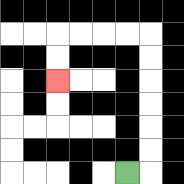{'start': '[5, 7]', 'end': '[2, 3]', 'path_directions': 'R,U,U,U,U,U,U,L,L,L,L,D,D', 'path_coordinates': '[[5, 7], [6, 7], [6, 6], [6, 5], [6, 4], [6, 3], [6, 2], [6, 1], [5, 1], [4, 1], [3, 1], [2, 1], [2, 2], [2, 3]]'}